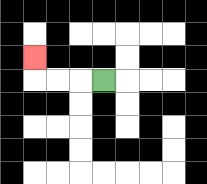{'start': '[4, 3]', 'end': '[1, 2]', 'path_directions': 'L,L,L,U', 'path_coordinates': '[[4, 3], [3, 3], [2, 3], [1, 3], [1, 2]]'}